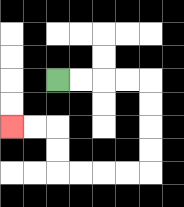{'start': '[2, 3]', 'end': '[0, 5]', 'path_directions': 'R,R,R,R,D,D,D,D,L,L,L,L,U,U,L,L', 'path_coordinates': '[[2, 3], [3, 3], [4, 3], [5, 3], [6, 3], [6, 4], [6, 5], [6, 6], [6, 7], [5, 7], [4, 7], [3, 7], [2, 7], [2, 6], [2, 5], [1, 5], [0, 5]]'}